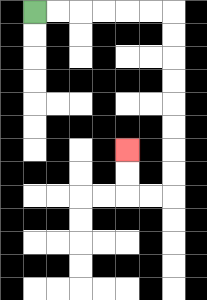{'start': '[1, 0]', 'end': '[5, 6]', 'path_directions': 'R,R,R,R,R,R,D,D,D,D,D,D,D,D,L,L,U,U', 'path_coordinates': '[[1, 0], [2, 0], [3, 0], [4, 0], [5, 0], [6, 0], [7, 0], [7, 1], [7, 2], [7, 3], [7, 4], [7, 5], [7, 6], [7, 7], [7, 8], [6, 8], [5, 8], [5, 7], [5, 6]]'}